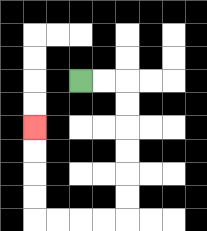{'start': '[3, 3]', 'end': '[1, 5]', 'path_directions': 'R,R,D,D,D,D,D,D,L,L,L,L,U,U,U,U', 'path_coordinates': '[[3, 3], [4, 3], [5, 3], [5, 4], [5, 5], [5, 6], [5, 7], [5, 8], [5, 9], [4, 9], [3, 9], [2, 9], [1, 9], [1, 8], [1, 7], [1, 6], [1, 5]]'}